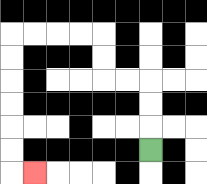{'start': '[6, 6]', 'end': '[1, 7]', 'path_directions': 'U,U,U,L,L,U,U,L,L,L,L,D,D,D,D,D,D,R', 'path_coordinates': '[[6, 6], [6, 5], [6, 4], [6, 3], [5, 3], [4, 3], [4, 2], [4, 1], [3, 1], [2, 1], [1, 1], [0, 1], [0, 2], [0, 3], [0, 4], [0, 5], [0, 6], [0, 7], [1, 7]]'}